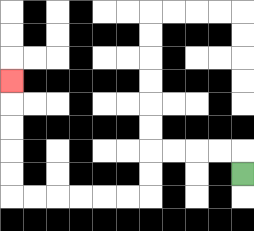{'start': '[10, 7]', 'end': '[0, 3]', 'path_directions': 'U,L,L,L,L,D,D,L,L,L,L,L,L,U,U,U,U,U', 'path_coordinates': '[[10, 7], [10, 6], [9, 6], [8, 6], [7, 6], [6, 6], [6, 7], [6, 8], [5, 8], [4, 8], [3, 8], [2, 8], [1, 8], [0, 8], [0, 7], [0, 6], [0, 5], [0, 4], [0, 3]]'}